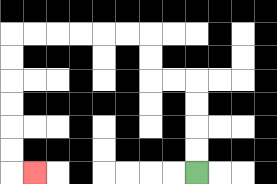{'start': '[8, 7]', 'end': '[1, 7]', 'path_directions': 'U,U,U,U,L,L,U,U,L,L,L,L,L,L,D,D,D,D,D,D,R', 'path_coordinates': '[[8, 7], [8, 6], [8, 5], [8, 4], [8, 3], [7, 3], [6, 3], [6, 2], [6, 1], [5, 1], [4, 1], [3, 1], [2, 1], [1, 1], [0, 1], [0, 2], [0, 3], [0, 4], [0, 5], [0, 6], [0, 7], [1, 7]]'}